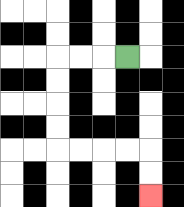{'start': '[5, 2]', 'end': '[6, 8]', 'path_directions': 'L,L,L,D,D,D,D,R,R,R,R,D,D', 'path_coordinates': '[[5, 2], [4, 2], [3, 2], [2, 2], [2, 3], [2, 4], [2, 5], [2, 6], [3, 6], [4, 6], [5, 6], [6, 6], [6, 7], [6, 8]]'}